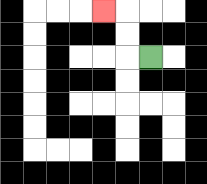{'start': '[6, 2]', 'end': '[4, 0]', 'path_directions': 'L,U,U,L', 'path_coordinates': '[[6, 2], [5, 2], [5, 1], [5, 0], [4, 0]]'}